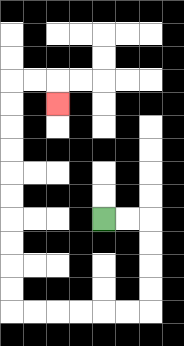{'start': '[4, 9]', 'end': '[2, 4]', 'path_directions': 'R,R,D,D,D,D,L,L,L,L,L,L,U,U,U,U,U,U,U,U,U,U,R,R,D', 'path_coordinates': '[[4, 9], [5, 9], [6, 9], [6, 10], [6, 11], [6, 12], [6, 13], [5, 13], [4, 13], [3, 13], [2, 13], [1, 13], [0, 13], [0, 12], [0, 11], [0, 10], [0, 9], [0, 8], [0, 7], [0, 6], [0, 5], [0, 4], [0, 3], [1, 3], [2, 3], [2, 4]]'}